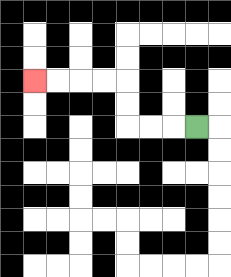{'start': '[8, 5]', 'end': '[1, 3]', 'path_directions': 'L,L,L,U,U,L,L,L,L', 'path_coordinates': '[[8, 5], [7, 5], [6, 5], [5, 5], [5, 4], [5, 3], [4, 3], [3, 3], [2, 3], [1, 3]]'}